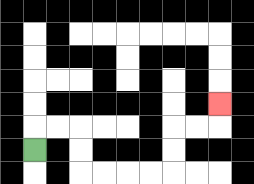{'start': '[1, 6]', 'end': '[9, 4]', 'path_directions': 'U,R,R,D,D,R,R,R,R,U,U,R,R,U', 'path_coordinates': '[[1, 6], [1, 5], [2, 5], [3, 5], [3, 6], [3, 7], [4, 7], [5, 7], [6, 7], [7, 7], [7, 6], [7, 5], [8, 5], [9, 5], [9, 4]]'}